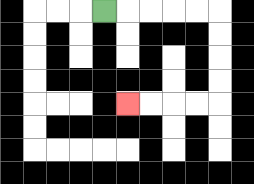{'start': '[4, 0]', 'end': '[5, 4]', 'path_directions': 'R,R,R,R,R,D,D,D,D,L,L,L,L', 'path_coordinates': '[[4, 0], [5, 0], [6, 0], [7, 0], [8, 0], [9, 0], [9, 1], [9, 2], [9, 3], [9, 4], [8, 4], [7, 4], [6, 4], [5, 4]]'}